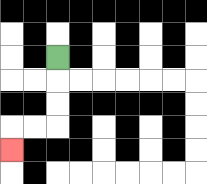{'start': '[2, 2]', 'end': '[0, 6]', 'path_directions': 'D,D,D,L,L,D', 'path_coordinates': '[[2, 2], [2, 3], [2, 4], [2, 5], [1, 5], [0, 5], [0, 6]]'}